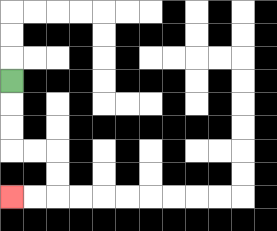{'start': '[0, 3]', 'end': '[0, 8]', 'path_directions': 'D,D,D,R,R,D,D,L,L', 'path_coordinates': '[[0, 3], [0, 4], [0, 5], [0, 6], [1, 6], [2, 6], [2, 7], [2, 8], [1, 8], [0, 8]]'}